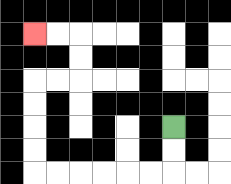{'start': '[7, 5]', 'end': '[1, 1]', 'path_directions': 'D,D,L,L,L,L,L,L,U,U,U,U,R,R,U,U,L,L', 'path_coordinates': '[[7, 5], [7, 6], [7, 7], [6, 7], [5, 7], [4, 7], [3, 7], [2, 7], [1, 7], [1, 6], [1, 5], [1, 4], [1, 3], [2, 3], [3, 3], [3, 2], [3, 1], [2, 1], [1, 1]]'}